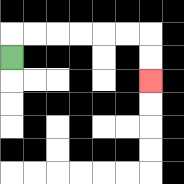{'start': '[0, 2]', 'end': '[6, 3]', 'path_directions': 'U,R,R,R,R,R,R,D,D', 'path_coordinates': '[[0, 2], [0, 1], [1, 1], [2, 1], [3, 1], [4, 1], [5, 1], [6, 1], [6, 2], [6, 3]]'}